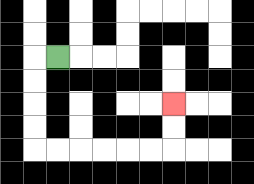{'start': '[2, 2]', 'end': '[7, 4]', 'path_directions': 'L,D,D,D,D,R,R,R,R,R,R,U,U', 'path_coordinates': '[[2, 2], [1, 2], [1, 3], [1, 4], [1, 5], [1, 6], [2, 6], [3, 6], [4, 6], [5, 6], [6, 6], [7, 6], [7, 5], [7, 4]]'}